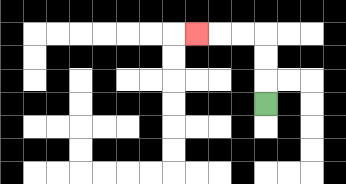{'start': '[11, 4]', 'end': '[8, 1]', 'path_directions': 'U,U,U,L,L,L', 'path_coordinates': '[[11, 4], [11, 3], [11, 2], [11, 1], [10, 1], [9, 1], [8, 1]]'}